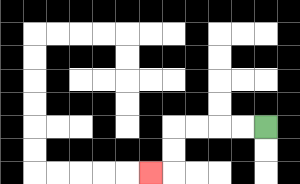{'start': '[11, 5]', 'end': '[6, 7]', 'path_directions': 'L,L,L,L,D,D,L', 'path_coordinates': '[[11, 5], [10, 5], [9, 5], [8, 5], [7, 5], [7, 6], [7, 7], [6, 7]]'}